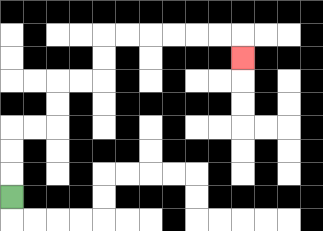{'start': '[0, 8]', 'end': '[10, 2]', 'path_directions': 'U,U,U,R,R,U,U,R,R,U,U,R,R,R,R,R,R,D', 'path_coordinates': '[[0, 8], [0, 7], [0, 6], [0, 5], [1, 5], [2, 5], [2, 4], [2, 3], [3, 3], [4, 3], [4, 2], [4, 1], [5, 1], [6, 1], [7, 1], [8, 1], [9, 1], [10, 1], [10, 2]]'}